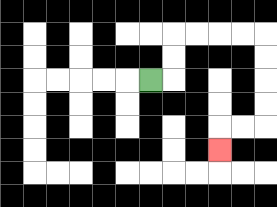{'start': '[6, 3]', 'end': '[9, 6]', 'path_directions': 'R,U,U,R,R,R,R,D,D,D,D,L,L,D', 'path_coordinates': '[[6, 3], [7, 3], [7, 2], [7, 1], [8, 1], [9, 1], [10, 1], [11, 1], [11, 2], [11, 3], [11, 4], [11, 5], [10, 5], [9, 5], [9, 6]]'}